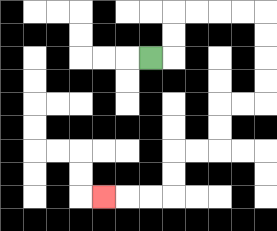{'start': '[6, 2]', 'end': '[4, 8]', 'path_directions': 'R,U,U,R,R,R,R,D,D,D,D,L,L,D,D,L,L,D,D,L,L,L', 'path_coordinates': '[[6, 2], [7, 2], [7, 1], [7, 0], [8, 0], [9, 0], [10, 0], [11, 0], [11, 1], [11, 2], [11, 3], [11, 4], [10, 4], [9, 4], [9, 5], [9, 6], [8, 6], [7, 6], [7, 7], [7, 8], [6, 8], [5, 8], [4, 8]]'}